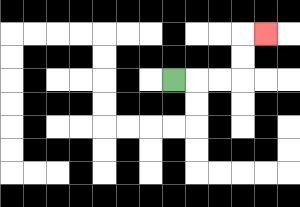{'start': '[7, 3]', 'end': '[11, 1]', 'path_directions': 'R,R,R,U,U,R', 'path_coordinates': '[[7, 3], [8, 3], [9, 3], [10, 3], [10, 2], [10, 1], [11, 1]]'}